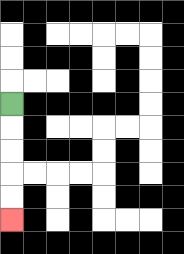{'start': '[0, 4]', 'end': '[0, 9]', 'path_directions': 'D,D,D,D,D', 'path_coordinates': '[[0, 4], [0, 5], [0, 6], [0, 7], [0, 8], [0, 9]]'}